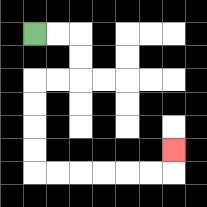{'start': '[1, 1]', 'end': '[7, 6]', 'path_directions': 'R,R,D,D,L,L,D,D,D,D,R,R,R,R,R,R,U', 'path_coordinates': '[[1, 1], [2, 1], [3, 1], [3, 2], [3, 3], [2, 3], [1, 3], [1, 4], [1, 5], [1, 6], [1, 7], [2, 7], [3, 7], [4, 7], [5, 7], [6, 7], [7, 7], [7, 6]]'}